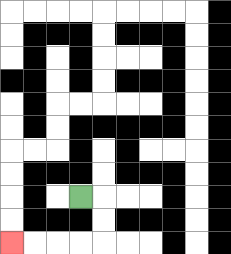{'start': '[3, 8]', 'end': '[0, 10]', 'path_directions': 'R,D,D,L,L,L,L', 'path_coordinates': '[[3, 8], [4, 8], [4, 9], [4, 10], [3, 10], [2, 10], [1, 10], [0, 10]]'}